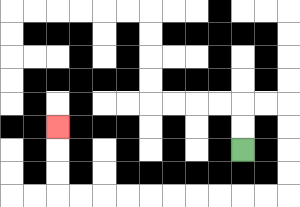{'start': '[10, 6]', 'end': '[2, 5]', 'path_directions': 'U,U,R,R,D,D,D,D,L,L,L,L,L,L,L,L,L,L,U,U,U', 'path_coordinates': '[[10, 6], [10, 5], [10, 4], [11, 4], [12, 4], [12, 5], [12, 6], [12, 7], [12, 8], [11, 8], [10, 8], [9, 8], [8, 8], [7, 8], [6, 8], [5, 8], [4, 8], [3, 8], [2, 8], [2, 7], [2, 6], [2, 5]]'}